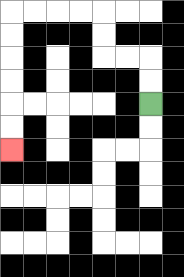{'start': '[6, 4]', 'end': '[0, 6]', 'path_directions': 'U,U,L,L,U,U,L,L,L,L,D,D,D,D,D,D', 'path_coordinates': '[[6, 4], [6, 3], [6, 2], [5, 2], [4, 2], [4, 1], [4, 0], [3, 0], [2, 0], [1, 0], [0, 0], [0, 1], [0, 2], [0, 3], [0, 4], [0, 5], [0, 6]]'}